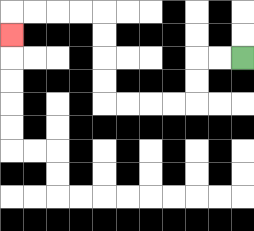{'start': '[10, 2]', 'end': '[0, 1]', 'path_directions': 'L,L,D,D,L,L,L,L,U,U,U,U,L,L,L,L,D', 'path_coordinates': '[[10, 2], [9, 2], [8, 2], [8, 3], [8, 4], [7, 4], [6, 4], [5, 4], [4, 4], [4, 3], [4, 2], [4, 1], [4, 0], [3, 0], [2, 0], [1, 0], [0, 0], [0, 1]]'}